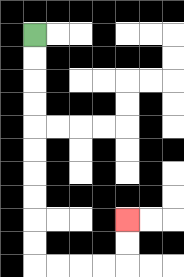{'start': '[1, 1]', 'end': '[5, 9]', 'path_directions': 'D,D,D,D,D,D,D,D,D,D,R,R,R,R,U,U', 'path_coordinates': '[[1, 1], [1, 2], [1, 3], [1, 4], [1, 5], [1, 6], [1, 7], [1, 8], [1, 9], [1, 10], [1, 11], [2, 11], [3, 11], [4, 11], [5, 11], [5, 10], [5, 9]]'}